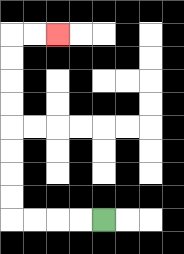{'start': '[4, 9]', 'end': '[2, 1]', 'path_directions': 'L,L,L,L,U,U,U,U,U,U,U,U,R,R', 'path_coordinates': '[[4, 9], [3, 9], [2, 9], [1, 9], [0, 9], [0, 8], [0, 7], [0, 6], [0, 5], [0, 4], [0, 3], [0, 2], [0, 1], [1, 1], [2, 1]]'}